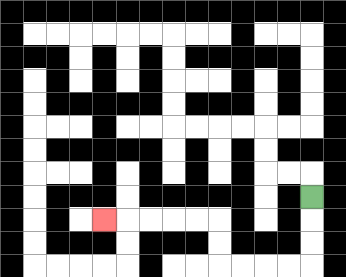{'start': '[13, 8]', 'end': '[4, 9]', 'path_directions': 'D,D,D,L,L,L,L,U,U,L,L,L,L,L', 'path_coordinates': '[[13, 8], [13, 9], [13, 10], [13, 11], [12, 11], [11, 11], [10, 11], [9, 11], [9, 10], [9, 9], [8, 9], [7, 9], [6, 9], [5, 9], [4, 9]]'}